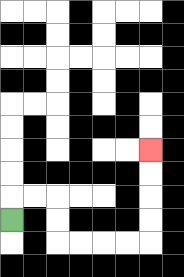{'start': '[0, 9]', 'end': '[6, 6]', 'path_directions': 'U,R,R,D,D,R,R,R,R,U,U,U,U', 'path_coordinates': '[[0, 9], [0, 8], [1, 8], [2, 8], [2, 9], [2, 10], [3, 10], [4, 10], [5, 10], [6, 10], [6, 9], [6, 8], [6, 7], [6, 6]]'}